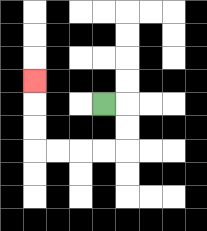{'start': '[4, 4]', 'end': '[1, 3]', 'path_directions': 'R,D,D,L,L,L,L,U,U,U', 'path_coordinates': '[[4, 4], [5, 4], [5, 5], [5, 6], [4, 6], [3, 6], [2, 6], [1, 6], [1, 5], [1, 4], [1, 3]]'}